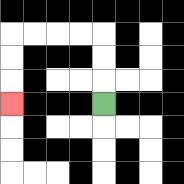{'start': '[4, 4]', 'end': '[0, 4]', 'path_directions': 'U,U,U,L,L,L,L,D,D,D', 'path_coordinates': '[[4, 4], [4, 3], [4, 2], [4, 1], [3, 1], [2, 1], [1, 1], [0, 1], [0, 2], [0, 3], [0, 4]]'}